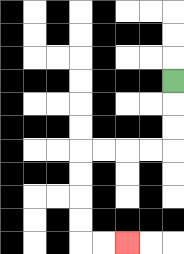{'start': '[7, 3]', 'end': '[5, 10]', 'path_directions': 'D,D,D,L,L,L,L,D,D,D,D,R,R', 'path_coordinates': '[[7, 3], [7, 4], [7, 5], [7, 6], [6, 6], [5, 6], [4, 6], [3, 6], [3, 7], [3, 8], [3, 9], [3, 10], [4, 10], [5, 10]]'}